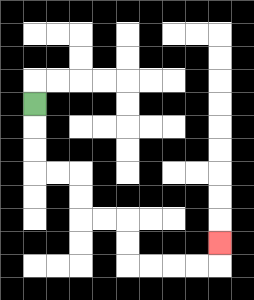{'start': '[1, 4]', 'end': '[9, 10]', 'path_directions': 'D,D,D,R,R,D,D,R,R,D,D,R,R,R,R,U', 'path_coordinates': '[[1, 4], [1, 5], [1, 6], [1, 7], [2, 7], [3, 7], [3, 8], [3, 9], [4, 9], [5, 9], [5, 10], [5, 11], [6, 11], [7, 11], [8, 11], [9, 11], [9, 10]]'}